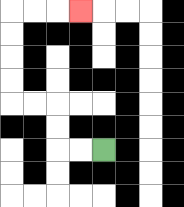{'start': '[4, 6]', 'end': '[3, 0]', 'path_directions': 'L,L,U,U,L,L,U,U,U,U,R,R,R', 'path_coordinates': '[[4, 6], [3, 6], [2, 6], [2, 5], [2, 4], [1, 4], [0, 4], [0, 3], [0, 2], [0, 1], [0, 0], [1, 0], [2, 0], [3, 0]]'}